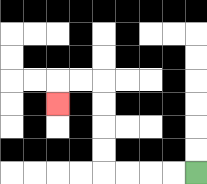{'start': '[8, 7]', 'end': '[2, 4]', 'path_directions': 'L,L,L,L,U,U,U,U,L,L,D', 'path_coordinates': '[[8, 7], [7, 7], [6, 7], [5, 7], [4, 7], [4, 6], [4, 5], [4, 4], [4, 3], [3, 3], [2, 3], [2, 4]]'}